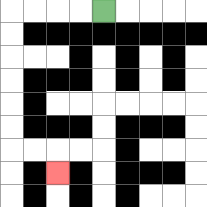{'start': '[4, 0]', 'end': '[2, 7]', 'path_directions': 'L,L,L,L,D,D,D,D,D,D,R,R,D', 'path_coordinates': '[[4, 0], [3, 0], [2, 0], [1, 0], [0, 0], [0, 1], [0, 2], [0, 3], [0, 4], [0, 5], [0, 6], [1, 6], [2, 6], [2, 7]]'}